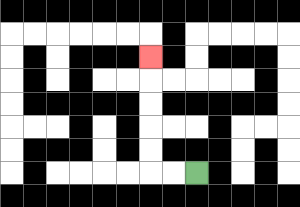{'start': '[8, 7]', 'end': '[6, 2]', 'path_directions': 'L,L,U,U,U,U,U', 'path_coordinates': '[[8, 7], [7, 7], [6, 7], [6, 6], [6, 5], [6, 4], [6, 3], [6, 2]]'}